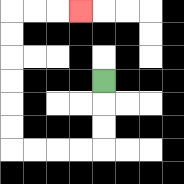{'start': '[4, 3]', 'end': '[3, 0]', 'path_directions': 'D,D,D,L,L,L,L,U,U,U,U,U,U,R,R,R', 'path_coordinates': '[[4, 3], [4, 4], [4, 5], [4, 6], [3, 6], [2, 6], [1, 6], [0, 6], [0, 5], [0, 4], [0, 3], [0, 2], [0, 1], [0, 0], [1, 0], [2, 0], [3, 0]]'}